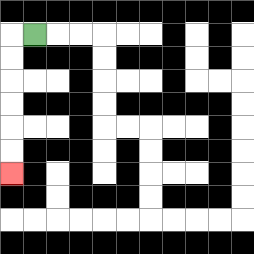{'start': '[1, 1]', 'end': '[0, 7]', 'path_directions': 'L,D,D,D,D,D,D', 'path_coordinates': '[[1, 1], [0, 1], [0, 2], [0, 3], [0, 4], [0, 5], [0, 6], [0, 7]]'}